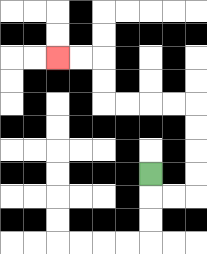{'start': '[6, 7]', 'end': '[2, 2]', 'path_directions': 'D,R,R,U,U,U,U,L,L,L,L,U,U,L,L', 'path_coordinates': '[[6, 7], [6, 8], [7, 8], [8, 8], [8, 7], [8, 6], [8, 5], [8, 4], [7, 4], [6, 4], [5, 4], [4, 4], [4, 3], [4, 2], [3, 2], [2, 2]]'}